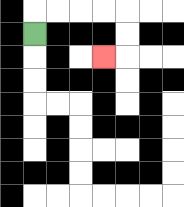{'start': '[1, 1]', 'end': '[4, 2]', 'path_directions': 'U,R,R,R,R,D,D,L', 'path_coordinates': '[[1, 1], [1, 0], [2, 0], [3, 0], [4, 0], [5, 0], [5, 1], [5, 2], [4, 2]]'}